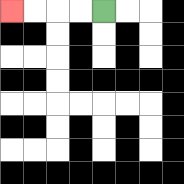{'start': '[4, 0]', 'end': '[0, 0]', 'path_directions': 'L,L,L,L', 'path_coordinates': '[[4, 0], [3, 0], [2, 0], [1, 0], [0, 0]]'}